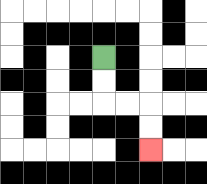{'start': '[4, 2]', 'end': '[6, 6]', 'path_directions': 'D,D,R,R,D,D', 'path_coordinates': '[[4, 2], [4, 3], [4, 4], [5, 4], [6, 4], [6, 5], [6, 6]]'}